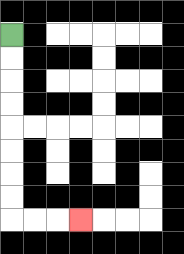{'start': '[0, 1]', 'end': '[3, 9]', 'path_directions': 'D,D,D,D,D,D,D,D,R,R,R', 'path_coordinates': '[[0, 1], [0, 2], [0, 3], [0, 4], [0, 5], [0, 6], [0, 7], [0, 8], [0, 9], [1, 9], [2, 9], [3, 9]]'}